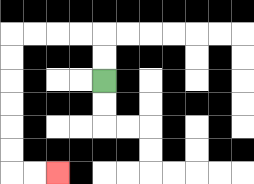{'start': '[4, 3]', 'end': '[2, 7]', 'path_directions': 'U,U,L,L,L,L,D,D,D,D,D,D,R,R', 'path_coordinates': '[[4, 3], [4, 2], [4, 1], [3, 1], [2, 1], [1, 1], [0, 1], [0, 2], [0, 3], [0, 4], [0, 5], [0, 6], [0, 7], [1, 7], [2, 7]]'}